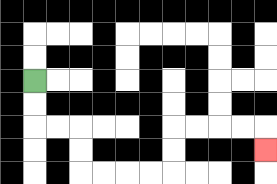{'start': '[1, 3]', 'end': '[11, 6]', 'path_directions': 'D,D,R,R,D,D,R,R,R,R,U,U,R,R,R,R,D', 'path_coordinates': '[[1, 3], [1, 4], [1, 5], [2, 5], [3, 5], [3, 6], [3, 7], [4, 7], [5, 7], [6, 7], [7, 7], [7, 6], [7, 5], [8, 5], [9, 5], [10, 5], [11, 5], [11, 6]]'}